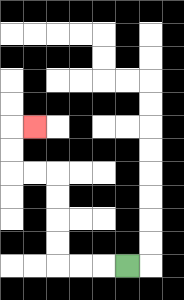{'start': '[5, 11]', 'end': '[1, 5]', 'path_directions': 'L,L,L,U,U,U,U,L,L,U,U,R', 'path_coordinates': '[[5, 11], [4, 11], [3, 11], [2, 11], [2, 10], [2, 9], [2, 8], [2, 7], [1, 7], [0, 7], [0, 6], [0, 5], [1, 5]]'}